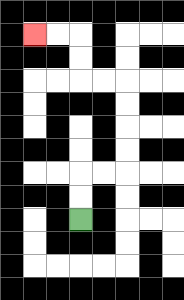{'start': '[3, 9]', 'end': '[1, 1]', 'path_directions': 'U,U,R,R,U,U,U,U,L,L,U,U,L,L', 'path_coordinates': '[[3, 9], [3, 8], [3, 7], [4, 7], [5, 7], [5, 6], [5, 5], [5, 4], [5, 3], [4, 3], [3, 3], [3, 2], [3, 1], [2, 1], [1, 1]]'}